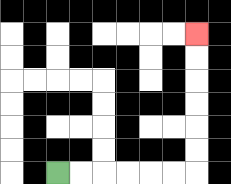{'start': '[2, 7]', 'end': '[8, 1]', 'path_directions': 'R,R,R,R,R,R,U,U,U,U,U,U', 'path_coordinates': '[[2, 7], [3, 7], [4, 7], [5, 7], [6, 7], [7, 7], [8, 7], [8, 6], [8, 5], [8, 4], [8, 3], [8, 2], [8, 1]]'}